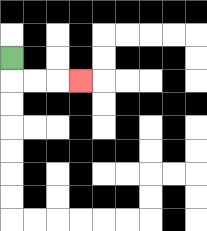{'start': '[0, 2]', 'end': '[3, 3]', 'path_directions': 'D,R,R,R', 'path_coordinates': '[[0, 2], [0, 3], [1, 3], [2, 3], [3, 3]]'}